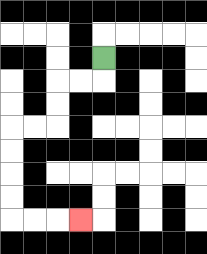{'start': '[4, 2]', 'end': '[3, 9]', 'path_directions': 'D,L,L,D,D,L,L,D,D,D,D,R,R,R', 'path_coordinates': '[[4, 2], [4, 3], [3, 3], [2, 3], [2, 4], [2, 5], [1, 5], [0, 5], [0, 6], [0, 7], [0, 8], [0, 9], [1, 9], [2, 9], [3, 9]]'}